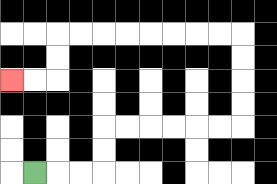{'start': '[1, 7]', 'end': '[0, 3]', 'path_directions': 'R,R,R,U,U,R,R,R,R,R,R,U,U,U,U,L,L,L,L,L,L,L,L,D,D,L,L', 'path_coordinates': '[[1, 7], [2, 7], [3, 7], [4, 7], [4, 6], [4, 5], [5, 5], [6, 5], [7, 5], [8, 5], [9, 5], [10, 5], [10, 4], [10, 3], [10, 2], [10, 1], [9, 1], [8, 1], [7, 1], [6, 1], [5, 1], [4, 1], [3, 1], [2, 1], [2, 2], [2, 3], [1, 3], [0, 3]]'}